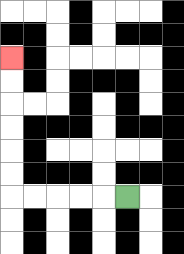{'start': '[5, 8]', 'end': '[0, 2]', 'path_directions': 'L,L,L,L,L,U,U,U,U,U,U', 'path_coordinates': '[[5, 8], [4, 8], [3, 8], [2, 8], [1, 8], [0, 8], [0, 7], [0, 6], [0, 5], [0, 4], [0, 3], [0, 2]]'}